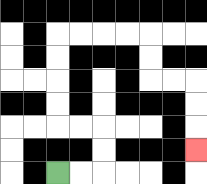{'start': '[2, 7]', 'end': '[8, 6]', 'path_directions': 'R,R,U,U,L,L,U,U,U,U,R,R,R,R,D,D,R,R,D,D,D', 'path_coordinates': '[[2, 7], [3, 7], [4, 7], [4, 6], [4, 5], [3, 5], [2, 5], [2, 4], [2, 3], [2, 2], [2, 1], [3, 1], [4, 1], [5, 1], [6, 1], [6, 2], [6, 3], [7, 3], [8, 3], [8, 4], [8, 5], [8, 6]]'}